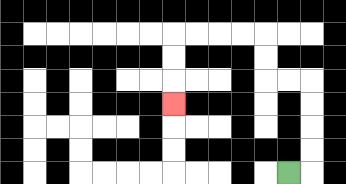{'start': '[12, 7]', 'end': '[7, 4]', 'path_directions': 'R,U,U,U,U,L,L,U,U,L,L,L,L,D,D,D', 'path_coordinates': '[[12, 7], [13, 7], [13, 6], [13, 5], [13, 4], [13, 3], [12, 3], [11, 3], [11, 2], [11, 1], [10, 1], [9, 1], [8, 1], [7, 1], [7, 2], [7, 3], [7, 4]]'}